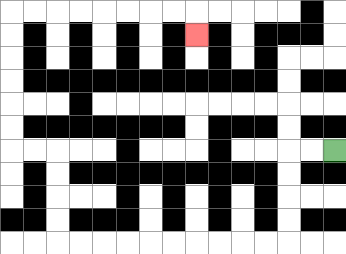{'start': '[14, 6]', 'end': '[8, 1]', 'path_directions': 'L,L,D,D,D,D,L,L,L,L,L,L,L,L,L,L,U,U,U,U,L,L,U,U,U,U,U,U,R,R,R,R,R,R,R,R,D', 'path_coordinates': '[[14, 6], [13, 6], [12, 6], [12, 7], [12, 8], [12, 9], [12, 10], [11, 10], [10, 10], [9, 10], [8, 10], [7, 10], [6, 10], [5, 10], [4, 10], [3, 10], [2, 10], [2, 9], [2, 8], [2, 7], [2, 6], [1, 6], [0, 6], [0, 5], [0, 4], [0, 3], [0, 2], [0, 1], [0, 0], [1, 0], [2, 0], [3, 0], [4, 0], [5, 0], [6, 0], [7, 0], [8, 0], [8, 1]]'}